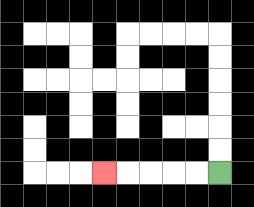{'start': '[9, 7]', 'end': '[4, 7]', 'path_directions': 'L,L,L,L,L', 'path_coordinates': '[[9, 7], [8, 7], [7, 7], [6, 7], [5, 7], [4, 7]]'}